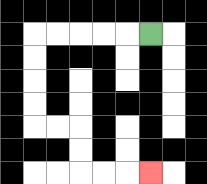{'start': '[6, 1]', 'end': '[6, 7]', 'path_directions': 'L,L,L,L,L,D,D,D,D,R,R,D,D,R,R,R', 'path_coordinates': '[[6, 1], [5, 1], [4, 1], [3, 1], [2, 1], [1, 1], [1, 2], [1, 3], [1, 4], [1, 5], [2, 5], [3, 5], [3, 6], [3, 7], [4, 7], [5, 7], [6, 7]]'}